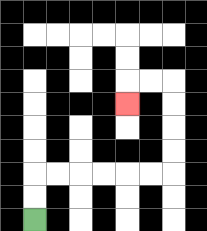{'start': '[1, 9]', 'end': '[5, 4]', 'path_directions': 'U,U,R,R,R,R,R,R,U,U,U,U,L,L,D', 'path_coordinates': '[[1, 9], [1, 8], [1, 7], [2, 7], [3, 7], [4, 7], [5, 7], [6, 7], [7, 7], [7, 6], [7, 5], [7, 4], [7, 3], [6, 3], [5, 3], [5, 4]]'}